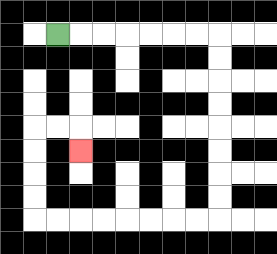{'start': '[2, 1]', 'end': '[3, 6]', 'path_directions': 'R,R,R,R,R,R,R,D,D,D,D,D,D,D,D,L,L,L,L,L,L,L,L,U,U,U,U,R,R,D', 'path_coordinates': '[[2, 1], [3, 1], [4, 1], [5, 1], [6, 1], [7, 1], [8, 1], [9, 1], [9, 2], [9, 3], [9, 4], [9, 5], [9, 6], [9, 7], [9, 8], [9, 9], [8, 9], [7, 9], [6, 9], [5, 9], [4, 9], [3, 9], [2, 9], [1, 9], [1, 8], [1, 7], [1, 6], [1, 5], [2, 5], [3, 5], [3, 6]]'}